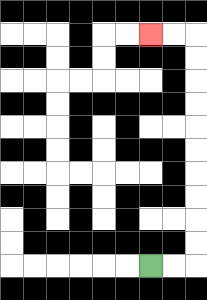{'start': '[6, 11]', 'end': '[6, 1]', 'path_directions': 'R,R,U,U,U,U,U,U,U,U,U,U,L,L', 'path_coordinates': '[[6, 11], [7, 11], [8, 11], [8, 10], [8, 9], [8, 8], [8, 7], [8, 6], [8, 5], [8, 4], [8, 3], [8, 2], [8, 1], [7, 1], [6, 1]]'}